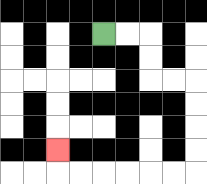{'start': '[4, 1]', 'end': '[2, 6]', 'path_directions': 'R,R,D,D,R,R,D,D,D,D,L,L,L,L,L,L,U', 'path_coordinates': '[[4, 1], [5, 1], [6, 1], [6, 2], [6, 3], [7, 3], [8, 3], [8, 4], [8, 5], [8, 6], [8, 7], [7, 7], [6, 7], [5, 7], [4, 7], [3, 7], [2, 7], [2, 6]]'}